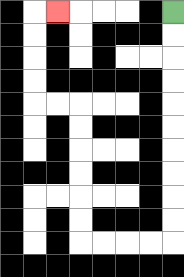{'start': '[7, 0]', 'end': '[2, 0]', 'path_directions': 'D,D,D,D,D,D,D,D,D,D,L,L,L,L,U,U,U,U,U,U,L,L,U,U,U,U,R', 'path_coordinates': '[[7, 0], [7, 1], [7, 2], [7, 3], [7, 4], [7, 5], [7, 6], [7, 7], [7, 8], [7, 9], [7, 10], [6, 10], [5, 10], [4, 10], [3, 10], [3, 9], [3, 8], [3, 7], [3, 6], [3, 5], [3, 4], [2, 4], [1, 4], [1, 3], [1, 2], [1, 1], [1, 0], [2, 0]]'}